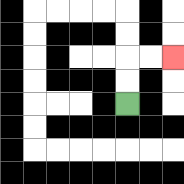{'start': '[5, 4]', 'end': '[7, 2]', 'path_directions': 'U,U,R,R', 'path_coordinates': '[[5, 4], [5, 3], [5, 2], [6, 2], [7, 2]]'}